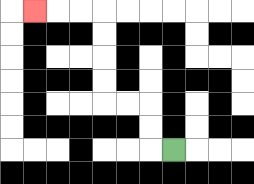{'start': '[7, 6]', 'end': '[1, 0]', 'path_directions': 'L,U,U,L,L,U,U,U,U,L,L,L', 'path_coordinates': '[[7, 6], [6, 6], [6, 5], [6, 4], [5, 4], [4, 4], [4, 3], [4, 2], [4, 1], [4, 0], [3, 0], [2, 0], [1, 0]]'}